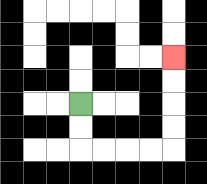{'start': '[3, 4]', 'end': '[7, 2]', 'path_directions': 'D,D,R,R,R,R,U,U,U,U', 'path_coordinates': '[[3, 4], [3, 5], [3, 6], [4, 6], [5, 6], [6, 6], [7, 6], [7, 5], [7, 4], [7, 3], [7, 2]]'}